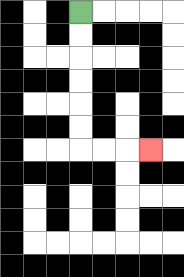{'start': '[3, 0]', 'end': '[6, 6]', 'path_directions': 'D,D,D,D,D,D,R,R,R', 'path_coordinates': '[[3, 0], [3, 1], [3, 2], [3, 3], [3, 4], [3, 5], [3, 6], [4, 6], [5, 6], [6, 6]]'}